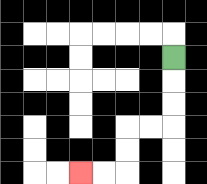{'start': '[7, 2]', 'end': '[3, 7]', 'path_directions': 'D,D,D,L,L,D,D,L,L', 'path_coordinates': '[[7, 2], [7, 3], [7, 4], [7, 5], [6, 5], [5, 5], [5, 6], [5, 7], [4, 7], [3, 7]]'}